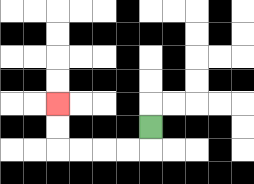{'start': '[6, 5]', 'end': '[2, 4]', 'path_directions': 'D,L,L,L,L,U,U', 'path_coordinates': '[[6, 5], [6, 6], [5, 6], [4, 6], [3, 6], [2, 6], [2, 5], [2, 4]]'}